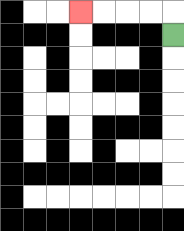{'start': '[7, 1]', 'end': '[3, 0]', 'path_directions': 'U,L,L,L,L', 'path_coordinates': '[[7, 1], [7, 0], [6, 0], [5, 0], [4, 0], [3, 0]]'}